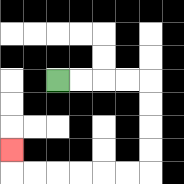{'start': '[2, 3]', 'end': '[0, 6]', 'path_directions': 'R,R,R,R,D,D,D,D,L,L,L,L,L,L,U', 'path_coordinates': '[[2, 3], [3, 3], [4, 3], [5, 3], [6, 3], [6, 4], [6, 5], [6, 6], [6, 7], [5, 7], [4, 7], [3, 7], [2, 7], [1, 7], [0, 7], [0, 6]]'}